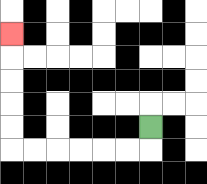{'start': '[6, 5]', 'end': '[0, 1]', 'path_directions': 'D,L,L,L,L,L,L,U,U,U,U,U', 'path_coordinates': '[[6, 5], [6, 6], [5, 6], [4, 6], [3, 6], [2, 6], [1, 6], [0, 6], [0, 5], [0, 4], [0, 3], [0, 2], [0, 1]]'}